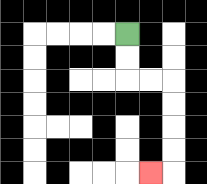{'start': '[5, 1]', 'end': '[6, 7]', 'path_directions': 'D,D,R,R,D,D,D,D,L', 'path_coordinates': '[[5, 1], [5, 2], [5, 3], [6, 3], [7, 3], [7, 4], [7, 5], [7, 6], [7, 7], [6, 7]]'}